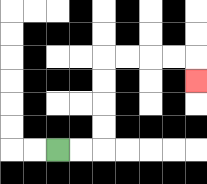{'start': '[2, 6]', 'end': '[8, 3]', 'path_directions': 'R,R,U,U,U,U,R,R,R,R,D', 'path_coordinates': '[[2, 6], [3, 6], [4, 6], [4, 5], [4, 4], [4, 3], [4, 2], [5, 2], [6, 2], [7, 2], [8, 2], [8, 3]]'}